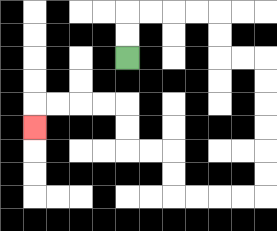{'start': '[5, 2]', 'end': '[1, 5]', 'path_directions': 'U,U,R,R,R,R,D,D,R,R,D,D,D,D,D,D,L,L,L,L,U,U,L,L,U,U,L,L,L,L,D', 'path_coordinates': '[[5, 2], [5, 1], [5, 0], [6, 0], [7, 0], [8, 0], [9, 0], [9, 1], [9, 2], [10, 2], [11, 2], [11, 3], [11, 4], [11, 5], [11, 6], [11, 7], [11, 8], [10, 8], [9, 8], [8, 8], [7, 8], [7, 7], [7, 6], [6, 6], [5, 6], [5, 5], [5, 4], [4, 4], [3, 4], [2, 4], [1, 4], [1, 5]]'}